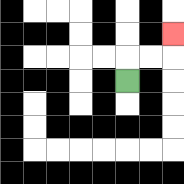{'start': '[5, 3]', 'end': '[7, 1]', 'path_directions': 'U,R,R,U', 'path_coordinates': '[[5, 3], [5, 2], [6, 2], [7, 2], [7, 1]]'}